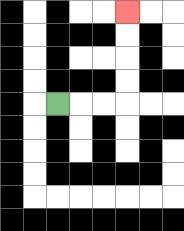{'start': '[2, 4]', 'end': '[5, 0]', 'path_directions': 'R,R,R,U,U,U,U', 'path_coordinates': '[[2, 4], [3, 4], [4, 4], [5, 4], [5, 3], [5, 2], [5, 1], [5, 0]]'}